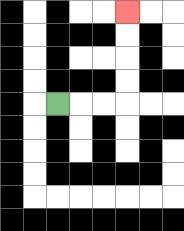{'start': '[2, 4]', 'end': '[5, 0]', 'path_directions': 'R,R,R,U,U,U,U', 'path_coordinates': '[[2, 4], [3, 4], [4, 4], [5, 4], [5, 3], [5, 2], [5, 1], [5, 0]]'}